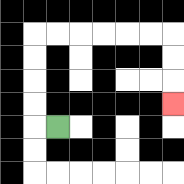{'start': '[2, 5]', 'end': '[7, 4]', 'path_directions': 'L,U,U,U,U,R,R,R,R,R,R,D,D,D', 'path_coordinates': '[[2, 5], [1, 5], [1, 4], [1, 3], [1, 2], [1, 1], [2, 1], [3, 1], [4, 1], [5, 1], [6, 1], [7, 1], [7, 2], [7, 3], [7, 4]]'}